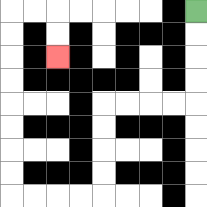{'start': '[8, 0]', 'end': '[2, 2]', 'path_directions': 'D,D,D,D,L,L,L,L,D,D,D,D,L,L,L,L,U,U,U,U,U,U,U,U,R,R,D,D', 'path_coordinates': '[[8, 0], [8, 1], [8, 2], [8, 3], [8, 4], [7, 4], [6, 4], [5, 4], [4, 4], [4, 5], [4, 6], [4, 7], [4, 8], [3, 8], [2, 8], [1, 8], [0, 8], [0, 7], [0, 6], [0, 5], [0, 4], [0, 3], [0, 2], [0, 1], [0, 0], [1, 0], [2, 0], [2, 1], [2, 2]]'}